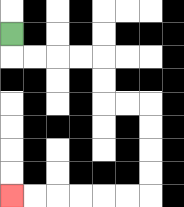{'start': '[0, 1]', 'end': '[0, 8]', 'path_directions': 'D,R,R,R,R,D,D,R,R,D,D,D,D,L,L,L,L,L,L', 'path_coordinates': '[[0, 1], [0, 2], [1, 2], [2, 2], [3, 2], [4, 2], [4, 3], [4, 4], [5, 4], [6, 4], [6, 5], [6, 6], [6, 7], [6, 8], [5, 8], [4, 8], [3, 8], [2, 8], [1, 8], [0, 8]]'}